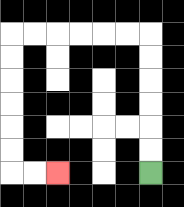{'start': '[6, 7]', 'end': '[2, 7]', 'path_directions': 'U,U,U,U,U,U,L,L,L,L,L,L,D,D,D,D,D,D,R,R', 'path_coordinates': '[[6, 7], [6, 6], [6, 5], [6, 4], [6, 3], [6, 2], [6, 1], [5, 1], [4, 1], [3, 1], [2, 1], [1, 1], [0, 1], [0, 2], [0, 3], [0, 4], [0, 5], [0, 6], [0, 7], [1, 7], [2, 7]]'}